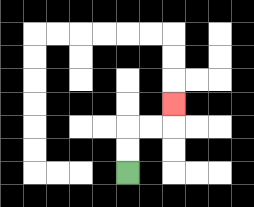{'start': '[5, 7]', 'end': '[7, 4]', 'path_directions': 'U,U,R,R,U', 'path_coordinates': '[[5, 7], [5, 6], [5, 5], [6, 5], [7, 5], [7, 4]]'}